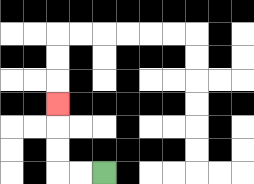{'start': '[4, 7]', 'end': '[2, 4]', 'path_directions': 'L,L,U,U,U', 'path_coordinates': '[[4, 7], [3, 7], [2, 7], [2, 6], [2, 5], [2, 4]]'}